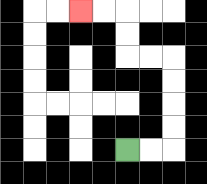{'start': '[5, 6]', 'end': '[3, 0]', 'path_directions': 'R,R,U,U,U,U,L,L,U,U,L,L', 'path_coordinates': '[[5, 6], [6, 6], [7, 6], [7, 5], [7, 4], [7, 3], [7, 2], [6, 2], [5, 2], [5, 1], [5, 0], [4, 0], [3, 0]]'}